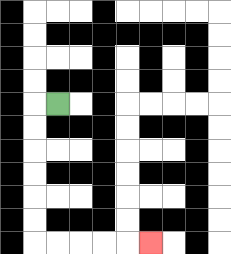{'start': '[2, 4]', 'end': '[6, 10]', 'path_directions': 'L,D,D,D,D,D,D,R,R,R,R,R', 'path_coordinates': '[[2, 4], [1, 4], [1, 5], [1, 6], [1, 7], [1, 8], [1, 9], [1, 10], [2, 10], [3, 10], [4, 10], [5, 10], [6, 10]]'}